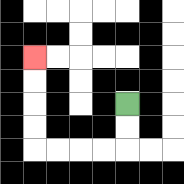{'start': '[5, 4]', 'end': '[1, 2]', 'path_directions': 'D,D,L,L,L,L,U,U,U,U', 'path_coordinates': '[[5, 4], [5, 5], [5, 6], [4, 6], [3, 6], [2, 6], [1, 6], [1, 5], [1, 4], [1, 3], [1, 2]]'}